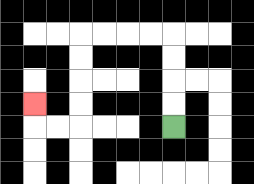{'start': '[7, 5]', 'end': '[1, 4]', 'path_directions': 'U,U,U,U,L,L,L,L,D,D,D,D,L,L,U', 'path_coordinates': '[[7, 5], [7, 4], [7, 3], [7, 2], [7, 1], [6, 1], [5, 1], [4, 1], [3, 1], [3, 2], [3, 3], [3, 4], [3, 5], [2, 5], [1, 5], [1, 4]]'}